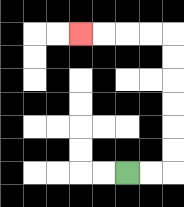{'start': '[5, 7]', 'end': '[3, 1]', 'path_directions': 'R,R,U,U,U,U,U,U,L,L,L,L', 'path_coordinates': '[[5, 7], [6, 7], [7, 7], [7, 6], [7, 5], [7, 4], [7, 3], [7, 2], [7, 1], [6, 1], [5, 1], [4, 1], [3, 1]]'}